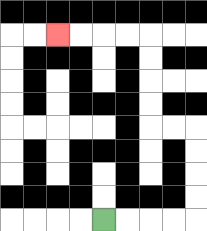{'start': '[4, 9]', 'end': '[2, 1]', 'path_directions': 'R,R,R,R,U,U,U,U,L,L,U,U,U,U,L,L,L,L', 'path_coordinates': '[[4, 9], [5, 9], [6, 9], [7, 9], [8, 9], [8, 8], [8, 7], [8, 6], [8, 5], [7, 5], [6, 5], [6, 4], [6, 3], [6, 2], [6, 1], [5, 1], [4, 1], [3, 1], [2, 1]]'}